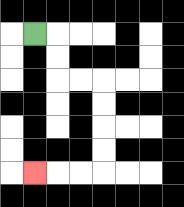{'start': '[1, 1]', 'end': '[1, 7]', 'path_directions': 'R,D,D,R,R,D,D,D,D,L,L,L', 'path_coordinates': '[[1, 1], [2, 1], [2, 2], [2, 3], [3, 3], [4, 3], [4, 4], [4, 5], [4, 6], [4, 7], [3, 7], [2, 7], [1, 7]]'}